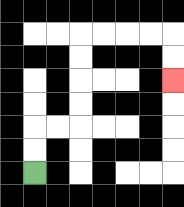{'start': '[1, 7]', 'end': '[7, 3]', 'path_directions': 'U,U,R,R,U,U,U,U,R,R,R,R,D,D', 'path_coordinates': '[[1, 7], [1, 6], [1, 5], [2, 5], [3, 5], [3, 4], [3, 3], [3, 2], [3, 1], [4, 1], [5, 1], [6, 1], [7, 1], [7, 2], [7, 3]]'}